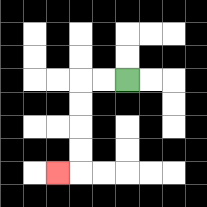{'start': '[5, 3]', 'end': '[2, 7]', 'path_directions': 'L,L,D,D,D,D,L', 'path_coordinates': '[[5, 3], [4, 3], [3, 3], [3, 4], [3, 5], [3, 6], [3, 7], [2, 7]]'}